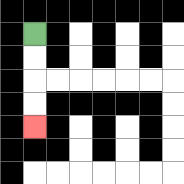{'start': '[1, 1]', 'end': '[1, 5]', 'path_directions': 'D,D,D,D', 'path_coordinates': '[[1, 1], [1, 2], [1, 3], [1, 4], [1, 5]]'}